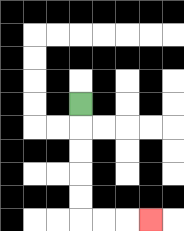{'start': '[3, 4]', 'end': '[6, 9]', 'path_directions': 'D,D,D,D,D,R,R,R', 'path_coordinates': '[[3, 4], [3, 5], [3, 6], [3, 7], [3, 8], [3, 9], [4, 9], [5, 9], [6, 9]]'}